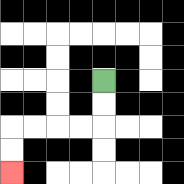{'start': '[4, 3]', 'end': '[0, 7]', 'path_directions': 'D,D,L,L,L,L,D,D', 'path_coordinates': '[[4, 3], [4, 4], [4, 5], [3, 5], [2, 5], [1, 5], [0, 5], [0, 6], [0, 7]]'}